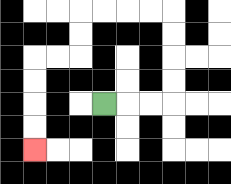{'start': '[4, 4]', 'end': '[1, 6]', 'path_directions': 'R,R,R,U,U,U,U,L,L,L,L,D,D,L,L,D,D,D,D', 'path_coordinates': '[[4, 4], [5, 4], [6, 4], [7, 4], [7, 3], [7, 2], [7, 1], [7, 0], [6, 0], [5, 0], [4, 0], [3, 0], [3, 1], [3, 2], [2, 2], [1, 2], [1, 3], [1, 4], [1, 5], [1, 6]]'}